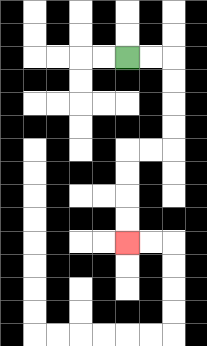{'start': '[5, 2]', 'end': '[5, 10]', 'path_directions': 'R,R,D,D,D,D,L,L,D,D,D,D', 'path_coordinates': '[[5, 2], [6, 2], [7, 2], [7, 3], [7, 4], [7, 5], [7, 6], [6, 6], [5, 6], [5, 7], [5, 8], [5, 9], [5, 10]]'}